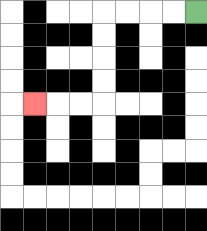{'start': '[8, 0]', 'end': '[1, 4]', 'path_directions': 'L,L,L,L,D,D,D,D,L,L,L', 'path_coordinates': '[[8, 0], [7, 0], [6, 0], [5, 0], [4, 0], [4, 1], [4, 2], [4, 3], [4, 4], [3, 4], [2, 4], [1, 4]]'}